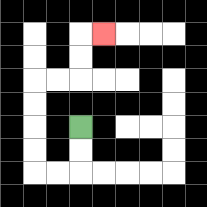{'start': '[3, 5]', 'end': '[4, 1]', 'path_directions': 'D,D,L,L,U,U,U,U,R,R,U,U,R', 'path_coordinates': '[[3, 5], [3, 6], [3, 7], [2, 7], [1, 7], [1, 6], [1, 5], [1, 4], [1, 3], [2, 3], [3, 3], [3, 2], [3, 1], [4, 1]]'}